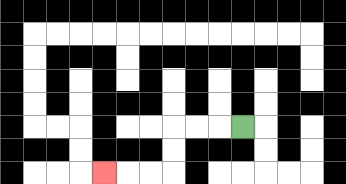{'start': '[10, 5]', 'end': '[4, 7]', 'path_directions': 'L,L,L,D,D,L,L,L', 'path_coordinates': '[[10, 5], [9, 5], [8, 5], [7, 5], [7, 6], [7, 7], [6, 7], [5, 7], [4, 7]]'}